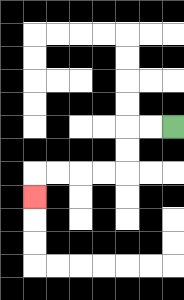{'start': '[7, 5]', 'end': '[1, 8]', 'path_directions': 'L,L,D,D,L,L,L,L,D', 'path_coordinates': '[[7, 5], [6, 5], [5, 5], [5, 6], [5, 7], [4, 7], [3, 7], [2, 7], [1, 7], [1, 8]]'}